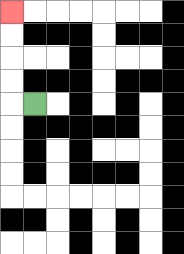{'start': '[1, 4]', 'end': '[0, 0]', 'path_directions': 'L,U,U,U,U', 'path_coordinates': '[[1, 4], [0, 4], [0, 3], [0, 2], [0, 1], [0, 0]]'}